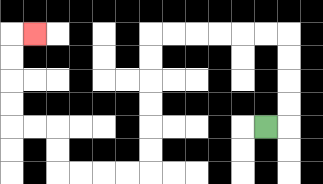{'start': '[11, 5]', 'end': '[1, 1]', 'path_directions': 'R,U,U,U,U,L,L,L,L,L,L,D,D,D,D,D,D,L,L,L,L,U,U,L,L,U,U,U,U,R', 'path_coordinates': '[[11, 5], [12, 5], [12, 4], [12, 3], [12, 2], [12, 1], [11, 1], [10, 1], [9, 1], [8, 1], [7, 1], [6, 1], [6, 2], [6, 3], [6, 4], [6, 5], [6, 6], [6, 7], [5, 7], [4, 7], [3, 7], [2, 7], [2, 6], [2, 5], [1, 5], [0, 5], [0, 4], [0, 3], [0, 2], [0, 1], [1, 1]]'}